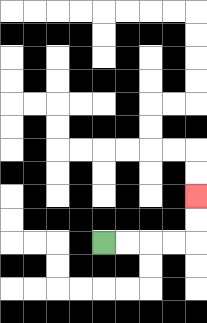{'start': '[4, 10]', 'end': '[8, 8]', 'path_directions': 'R,R,R,R,U,U', 'path_coordinates': '[[4, 10], [5, 10], [6, 10], [7, 10], [8, 10], [8, 9], [8, 8]]'}